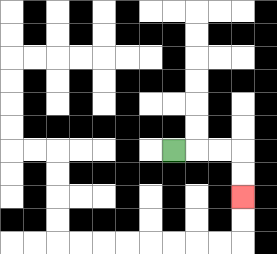{'start': '[7, 6]', 'end': '[10, 8]', 'path_directions': 'R,R,R,D,D', 'path_coordinates': '[[7, 6], [8, 6], [9, 6], [10, 6], [10, 7], [10, 8]]'}